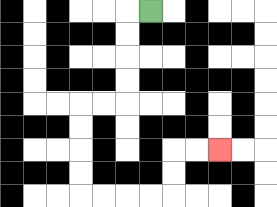{'start': '[6, 0]', 'end': '[9, 6]', 'path_directions': 'L,D,D,D,D,L,L,D,D,D,D,R,R,R,R,U,U,R,R', 'path_coordinates': '[[6, 0], [5, 0], [5, 1], [5, 2], [5, 3], [5, 4], [4, 4], [3, 4], [3, 5], [3, 6], [3, 7], [3, 8], [4, 8], [5, 8], [6, 8], [7, 8], [7, 7], [7, 6], [8, 6], [9, 6]]'}